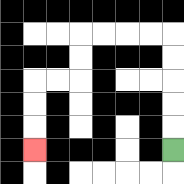{'start': '[7, 6]', 'end': '[1, 6]', 'path_directions': 'U,U,U,U,U,L,L,L,L,D,D,L,L,D,D,D', 'path_coordinates': '[[7, 6], [7, 5], [7, 4], [7, 3], [7, 2], [7, 1], [6, 1], [5, 1], [4, 1], [3, 1], [3, 2], [3, 3], [2, 3], [1, 3], [1, 4], [1, 5], [1, 6]]'}